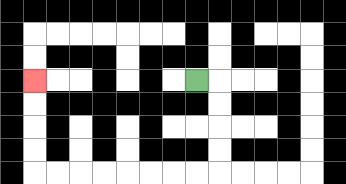{'start': '[8, 3]', 'end': '[1, 3]', 'path_directions': 'R,D,D,D,D,L,L,L,L,L,L,L,L,U,U,U,U', 'path_coordinates': '[[8, 3], [9, 3], [9, 4], [9, 5], [9, 6], [9, 7], [8, 7], [7, 7], [6, 7], [5, 7], [4, 7], [3, 7], [2, 7], [1, 7], [1, 6], [1, 5], [1, 4], [1, 3]]'}